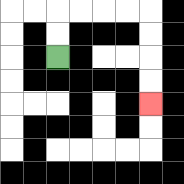{'start': '[2, 2]', 'end': '[6, 4]', 'path_directions': 'U,U,R,R,R,R,D,D,D,D', 'path_coordinates': '[[2, 2], [2, 1], [2, 0], [3, 0], [4, 0], [5, 0], [6, 0], [6, 1], [6, 2], [6, 3], [6, 4]]'}